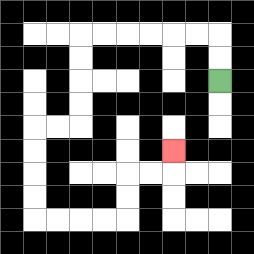{'start': '[9, 3]', 'end': '[7, 6]', 'path_directions': 'U,U,L,L,L,L,L,L,D,D,D,D,L,L,D,D,D,D,R,R,R,R,U,U,R,R,U', 'path_coordinates': '[[9, 3], [9, 2], [9, 1], [8, 1], [7, 1], [6, 1], [5, 1], [4, 1], [3, 1], [3, 2], [3, 3], [3, 4], [3, 5], [2, 5], [1, 5], [1, 6], [1, 7], [1, 8], [1, 9], [2, 9], [3, 9], [4, 9], [5, 9], [5, 8], [5, 7], [6, 7], [7, 7], [7, 6]]'}